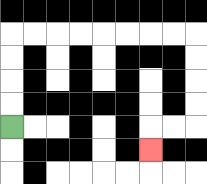{'start': '[0, 5]', 'end': '[6, 6]', 'path_directions': 'U,U,U,U,R,R,R,R,R,R,R,R,D,D,D,D,L,L,D', 'path_coordinates': '[[0, 5], [0, 4], [0, 3], [0, 2], [0, 1], [1, 1], [2, 1], [3, 1], [4, 1], [5, 1], [6, 1], [7, 1], [8, 1], [8, 2], [8, 3], [8, 4], [8, 5], [7, 5], [6, 5], [6, 6]]'}